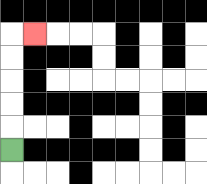{'start': '[0, 6]', 'end': '[1, 1]', 'path_directions': 'U,U,U,U,U,R', 'path_coordinates': '[[0, 6], [0, 5], [0, 4], [0, 3], [0, 2], [0, 1], [1, 1]]'}